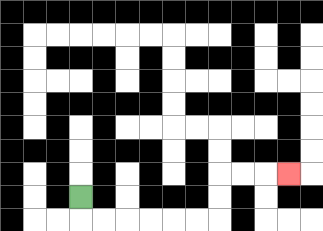{'start': '[3, 8]', 'end': '[12, 7]', 'path_directions': 'D,R,R,R,R,R,R,U,U,R,R,R', 'path_coordinates': '[[3, 8], [3, 9], [4, 9], [5, 9], [6, 9], [7, 9], [8, 9], [9, 9], [9, 8], [9, 7], [10, 7], [11, 7], [12, 7]]'}